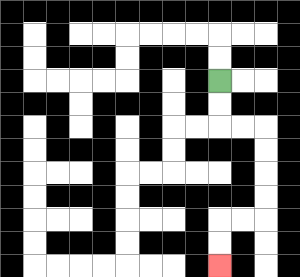{'start': '[9, 3]', 'end': '[9, 11]', 'path_directions': 'D,D,R,R,D,D,D,D,L,L,D,D', 'path_coordinates': '[[9, 3], [9, 4], [9, 5], [10, 5], [11, 5], [11, 6], [11, 7], [11, 8], [11, 9], [10, 9], [9, 9], [9, 10], [9, 11]]'}